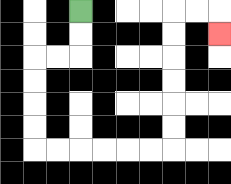{'start': '[3, 0]', 'end': '[9, 1]', 'path_directions': 'D,D,L,L,D,D,D,D,R,R,R,R,R,R,U,U,U,U,U,U,R,R,D', 'path_coordinates': '[[3, 0], [3, 1], [3, 2], [2, 2], [1, 2], [1, 3], [1, 4], [1, 5], [1, 6], [2, 6], [3, 6], [4, 6], [5, 6], [6, 6], [7, 6], [7, 5], [7, 4], [7, 3], [7, 2], [7, 1], [7, 0], [8, 0], [9, 0], [9, 1]]'}